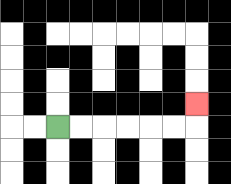{'start': '[2, 5]', 'end': '[8, 4]', 'path_directions': 'R,R,R,R,R,R,U', 'path_coordinates': '[[2, 5], [3, 5], [4, 5], [5, 5], [6, 5], [7, 5], [8, 5], [8, 4]]'}